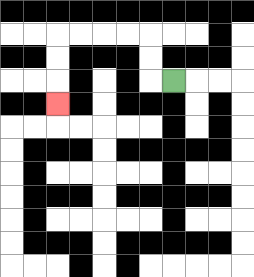{'start': '[7, 3]', 'end': '[2, 4]', 'path_directions': 'L,U,U,L,L,L,L,D,D,D', 'path_coordinates': '[[7, 3], [6, 3], [6, 2], [6, 1], [5, 1], [4, 1], [3, 1], [2, 1], [2, 2], [2, 3], [2, 4]]'}